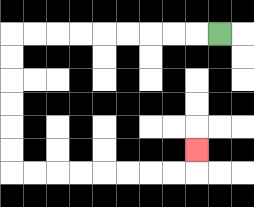{'start': '[9, 1]', 'end': '[8, 6]', 'path_directions': 'L,L,L,L,L,L,L,L,L,D,D,D,D,D,D,R,R,R,R,R,R,R,R,U', 'path_coordinates': '[[9, 1], [8, 1], [7, 1], [6, 1], [5, 1], [4, 1], [3, 1], [2, 1], [1, 1], [0, 1], [0, 2], [0, 3], [0, 4], [0, 5], [0, 6], [0, 7], [1, 7], [2, 7], [3, 7], [4, 7], [5, 7], [6, 7], [7, 7], [8, 7], [8, 6]]'}